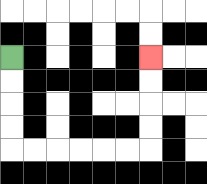{'start': '[0, 2]', 'end': '[6, 2]', 'path_directions': 'D,D,D,D,R,R,R,R,R,R,U,U,U,U', 'path_coordinates': '[[0, 2], [0, 3], [0, 4], [0, 5], [0, 6], [1, 6], [2, 6], [3, 6], [4, 6], [5, 6], [6, 6], [6, 5], [6, 4], [6, 3], [6, 2]]'}